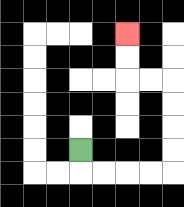{'start': '[3, 6]', 'end': '[5, 1]', 'path_directions': 'D,R,R,R,R,U,U,U,U,L,L,U,U', 'path_coordinates': '[[3, 6], [3, 7], [4, 7], [5, 7], [6, 7], [7, 7], [7, 6], [7, 5], [7, 4], [7, 3], [6, 3], [5, 3], [5, 2], [5, 1]]'}